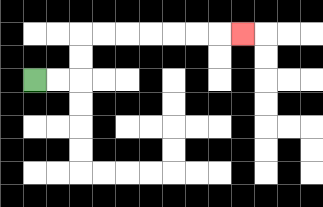{'start': '[1, 3]', 'end': '[10, 1]', 'path_directions': 'R,R,U,U,R,R,R,R,R,R,R', 'path_coordinates': '[[1, 3], [2, 3], [3, 3], [3, 2], [3, 1], [4, 1], [5, 1], [6, 1], [7, 1], [8, 1], [9, 1], [10, 1]]'}